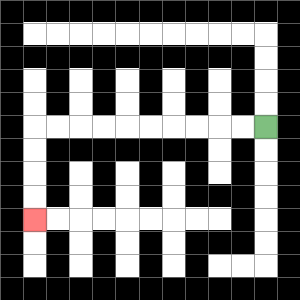{'start': '[11, 5]', 'end': '[1, 9]', 'path_directions': 'L,L,L,L,L,L,L,L,L,L,D,D,D,D', 'path_coordinates': '[[11, 5], [10, 5], [9, 5], [8, 5], [7, 5], [6, 5], [5, 5], [4, 5], [3, 5], [2, 5], [1, 5], [1, 6], [1, 7], [1, 8], [1, 9]]'}